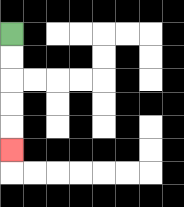{'start': '[0, 1]', 'end': '[0, 6]', 'path_directions': 'D,D,D,D,D', 'path_coordinates': '[[0, 1], [0, 2], [0, 3], [0, 4], [0, 5], [0, 6]]'}